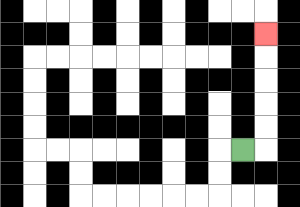{'start': '[10, 6]', 'end': '[11, 1]', 'path_directions': 'R,U,U,U,U,U', 'path_coordinates': '[[10, 6], [11, 6], [11, 5], [11, 4], [11, 3], [11, 2], [11, 1]]'}